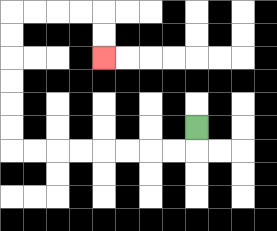{'start': '[8, 5]', 'end': '[4, 2]', 'path_directions': 'D,L,L,L,L,L,L,L,L,U,U,U,U,U,U,R,R,R,R,D,D', 'path_coordinates': '[[8, 5], [8, 6], [7, 6], [6, 6], [5, 6], [4, 6], [3, 6], [2, 6], [1, 6], [0, 6], [0, 5], [0, 4], [0, 3], [0, 2], [0, 1], [0, 0], [1, 0], [2, 0], [3, 0], [4, 0], [4, 1], [4, 2]]'}